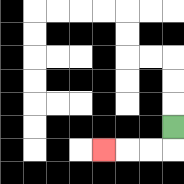{'start': '[7, 5]', 'end': '[4, 6]', 'path_directions': 'D,L,L,L', 'path_coordinates': '[[7, 5], [7, 6], [6, 6], [5, 6], [4, 6]]'}